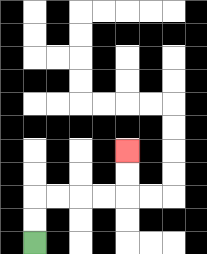{'start': '[1, 10]', 'end': '[5, 6]', 'path_directions': 'U,U,R,R,R,R,U,U', 'path_coordinates': '[[1, 10], [1, 9], [1, 8], [2, 8], [3, 8], [4, 8], [5, 8], [5, 7], [5, 6]]'}